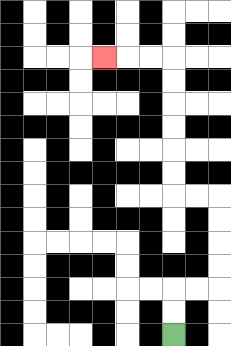{'start': '[7, 14]', 'end': '[4, 2]', 'path_directions': 'U,U,R,R,U,U,U,U,L,L,U,U,U,U,U,U,L,L,L', 'path_coordinates': '[[7, 14], [7, 13], [7, 12], [8, 12], [9, 12], [9, 11], [9, 10], [9, 9], [9, 8], [8, 8], [7, 8], [7, 7], [7, 6], [7, 5], [7, 4], [7, 3], [7, 2], [6, 2], [5, 2], [4, 2]]'}